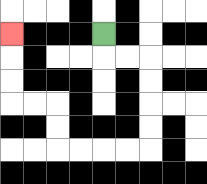{'start': '[4, 1]', 'end': '[0, 1]', 'path_directions': 'D,R,R,D,D,D,D,L,L,L,L,U,U,L,L,U,U,U', 'path_coordinates': '[[4, 1], [4, 2], [5, 2], [6, 2], [6, 3], [6, 4], [6, 5], [6, 6], [5, 6], [4, 6], [3, 6], [2, 6], [2, 5], [2, 4], [1, 4], [0, 4], [0, 3], [0, 2], [0, 1]]'}